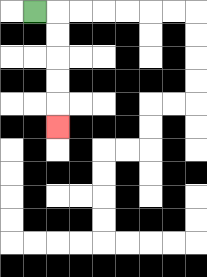{'start': '[1, 0]', 'end': '[2, 5]', 'path_directions': 'R,D,D,D,D,D', 'path_coordinates': '[[1, 0], [2, 0], [2, 1], [2, 2], [2, 3], [2, 4], [2, 5]]'}